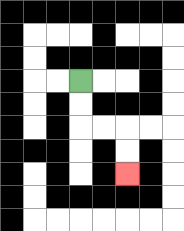{'start': '[3, 3]', 'end': '[5, 7]', 'path_directions': 'D,D,R,R,D,D', 'path_coordinates': '[[3, 3], [3, 4], [3, 5], [4, 5], [5, 5], [5, 6], [5, 7]]'}